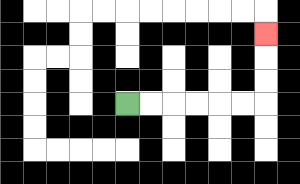{'start': '[5, 4]', 'end': '[11, 1]', 'path_directions': 'R,R,R,R,R,R,U,U,U', 'path_coordinates': '[[5, 4], [6, 4], [7, 4], [8, 4], [9, 4], [10, 4], [11, 4], [11, 3], [11, 2], [11, 1]]'}